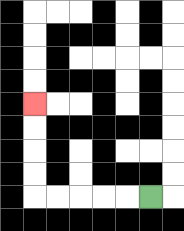{'start': '[6, 8]', 'end': '[1, 4]', 'path_directions': 'L,L,L,L,L,U,U,U,U', 'path_coordinates': '[[6, 8], [5, 8], [4, 8], [3, 8], [2, 8], [1, 8], [1, 7], [1, 6], [1, 5], [1, 4]]'}